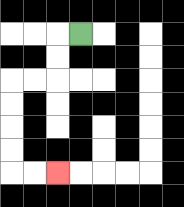{'start': '[3, 1]', 'end': '[2, 7]', 'path_directions': 'L,D,D,L,L,D,D,D,D,R,R', 'path_coordinates': '[[3, 1], [2, 1], [2, 2], [2, 3], [1, 3], [0, 3], [0, 4], [0, 5], [0, 6], [0, 7], [1, 7], [2, 7]]'}